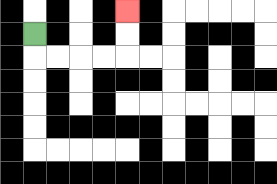{'start': '[1, 1]', 'end': '[5, 0]', 'path_directions': 'D,R,R,R,R,U,U', 'path_coordinates': '[[1, 1], [1, 2], [2, 2], [3, 2], [4, 2], [5, 2], [5, 1], [5, 0]]'}